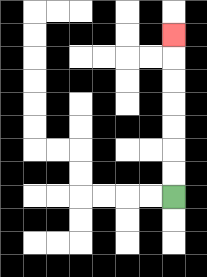{'start': '[7, 8]', 'end': '[7, 1]', 'path_directions': 'U,U,U,U,U,U,U', 'path_coordinates': '[[7, 8], [7, 7], [7, 6], [7, 5], [7, 4], [7, 3], [7, 2], [7, 1]]'}